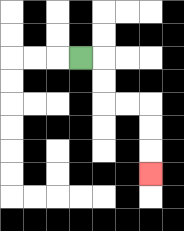{'start': '[3, 2]', 'end': '[6, 7]', 'path_directions': 'R,D,D,R,R,D,D,D', 'path_coordinates': '[[3, 2], [4, 2], [4, 3], [4, 4], [5, 4], [6, 4], [6, 5], [6, 6], [6, 7]]'}